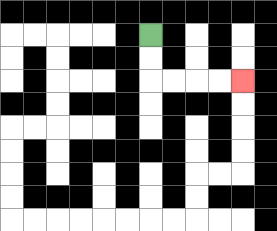{'start': '[6, 1]', 'end': '[10, 3]', 'path_directions': 'D,D,R,R,R,R', 'path_coordinates': '[[6, 1], [6, 2], [6, 3], [7, 3], [8, 3], [9, 3], [10, 3]]'}